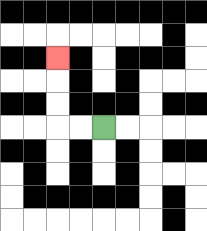{'start': '[4, 5]', 'end': '[2, 2]', 'path_directions': 'L,L,U,U,U', 'path_coordinates': '[[4, 5], [3, 5], [2, 5], [2, 4], [2, 3], [2, 2]]'}